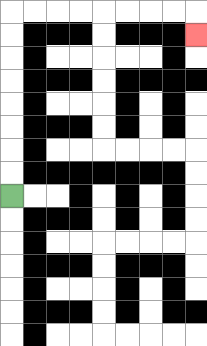{'start': '[0, 8]', 'end': '[8, 1]', 'path_directions': 'U,U,U,U,U,U,U,U,R,R,R,R,R,R,R,R,D', 'path_coordinates': '[[0, 8], [0, 7], [0, 6], [0, 5], [0, 4], [0, 3], [0, 2], [0, 1], [0, 0], [1, 0], [2, 0], [3, 0], [4, 0], [5, 0], [6, 0], [7, 0], [8, 0], [8, 1]]'}